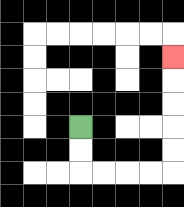{'start': '[3, 5]', 'end': '[7, 2]', 'path_directions': 'D,D,R,R,R,R,U,U,U,U,U', 'path_coordinates': '[[3, 5], [3, 6], [3, 7], [4, 7], [5, 7], [6, 7], [7, 7], [7, 6], [7, 5], [7, 4], [7, 3], [7, 2]]'}